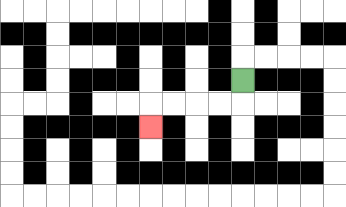{'start': '[10, 3]', 'end': '[6, 5]', 'path_directions': 'D,L,L,L,L,D', 'path_coordinates': '[[10, 3], [10, 4], [9, 4], [8, 4], [7, 4], [6, 4], [6, 5]]'}